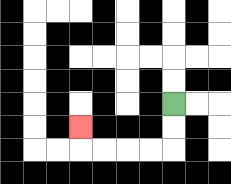{'start': '[7, 4]', 'end': '[3, 5]', 'path_directions': 'D,D,L,L,L,L,U', 'path_coordinates': '[[7, 4], [7, 5], [7, 6], [6, 6], [5, 6], [4, 6], [3, 6], [3, 5]]'}